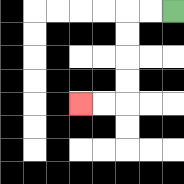{'start': '[7, 0]', 'end': '[3, 4]', 'path_directions': 'L,L,D,D,D,D,L,L', 'path_coordinates': '[[7, 0], [6, 0], [5, 0], [5, 1], [5, 2], [5, 3], [5, 4], [4, 4], [3, 4]]'}